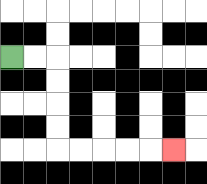{'start': '[0, 2]', 'end': '[7, 6]', 'path_directions': 'R,R,D,D,D,D,R,R,R,R,R', 'path_coordinates': '[[0, 2], [1, 2], [2, 2], [2, 3], [2, 4], [2, 5], [2, 6], [3, 6], [4, 6], [5, 6], [6, 6], [7, 6]]'}